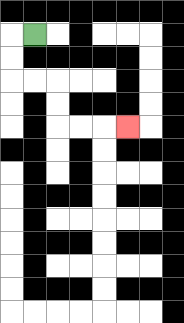{'start': '[1, 1]', 'end': '[5, 5]', 'path_directions': 'L,D,D,R,R,D,D,R,R,R', 'path_coordinates': '[[1, 1], [0, 1], [0, 2], [0, 3], [1, 3], [2, 3], [2, 4], [2, 5], [3, 5], [4, 5], [5, 5]]'}